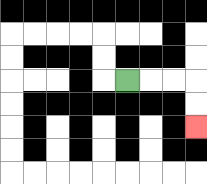{'start': '[5, 3]', 'end': '[8, 5]', 'path_directions': 'R,R,R,D,D', 'path_coordinates': '[[5, 3], [6, 3], [7, 3], [8, 3], [8, 4], [8, 5]]'}